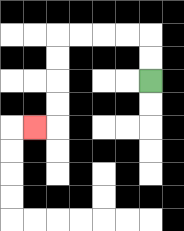{'start': '[6, 3]', 'end': '[1, 5]', 'path_directions': 'U,U,L,L,L,L,D,D,D,D,L', 'path_coordinates': '[[6, 3], [6, 2], [6, 1], [5, 1], [4, 1], [3, 1], [2, 1], [2, 2], [2, 3], [2, 4], [2, 5], [1, 5]]'}